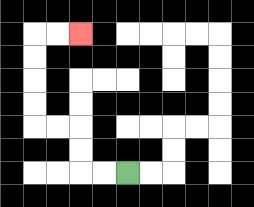{'start': '[5, 7]', 'end': '[3, 1]', 'path_directions': 'L,L,U,U,L,L,U,U,U,U,R,R', 'path_coordinates': '[[5, 7], [4, 7], [3, 7], [3, 6], [3, 5], [2, 5], [1, 5], [1, 4], [1, 3], [1, 2], [1, 1], [2, 1], [3, 1]]'}